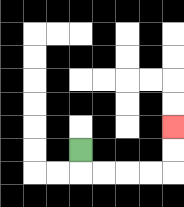{'start': '[3, 6]', 'end': '[7, 5]', 'path_directions': 'D,R,R,R,R,U,U', 'path_coordinates': '[[3, 6], [3, 7], [4, 7], [5, 7], [6, 7], [7, 7], [7, 6], [7, 5]]'}